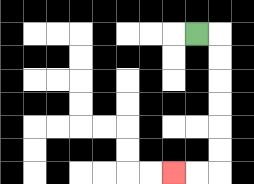{'start': '[8, 1]', 'end': '[7, 7]', 'path_directions': 'R,D,D,D,D,D,D,L,L', 'path_coordinates': '[[8, 1], [9, 1], [9, 2], [9, 3], [9, 4], [9, 5], [9, 6], [9, 7], [8, 7], [7, 7]]'}